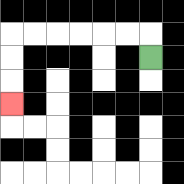{'start': '[6, 2]', 'end': '[0, 4]', 'path_directions': 'U,L,L,L,L,L,L,D,D,D', 'path_coordinates': '[[6, 2], [6, 1], [5, 1], [4, 1], [3, 1], [2, 1], [1, 1], [0, 1], [0, 2], [0, 3], [0, 4]]'}